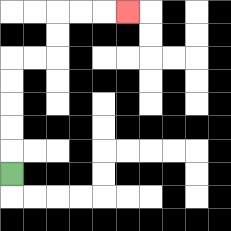{'start': '[0, 7]', 'end': '[5, 0]', 'path_directions': 'U,U,U,U,U,R,R,U,U,R,R,R', 'path_coordinates': '[[0, 7], [0, 6], [0, 5], [0, 4], [0, 3], [0, 2], [1, 2], [2, 2], [2, 1], [2, 0], [3, 0], [4, 0], [5, 0]]'}